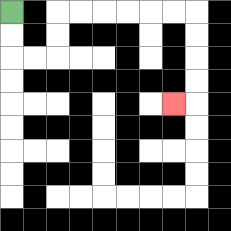{'start': '[0, 0]', 'end': '[7, 4]', 'path_directions': 'D,D,R,R,U,U,R,R,R,R,R,R,D,D,D,D,L', 'path_coordinates': '[[0, 0], [0, 1], [0, 2], [1, 2], [2, 2], [2, 1], [2, 0], [3, 0], [4, 0], [5, 0], [6, 0], [7, 0], [8, 0], [8, 1], [8, 2], [8, 3], [8, 4], [7, 4]]'}